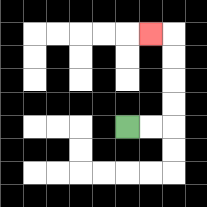{'start': '[5, 5]', 'end': '[6, 1]', 'path_directions': 'R,R,U,U,U,U,L', 'path_coordinates': '[[5, 5], [6, 5], [7, 5], [7, 4], [7, 3], [7, 2], [7, 1], [6, 1]]'}